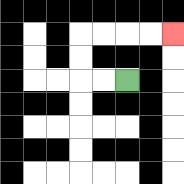{'start': '[5, 3]', 'end': '[7, 1]', 'path_directions': 'L,L,U,U,R,R,R,R', 'path_coordinates': '[[5, 3], [4, 3], [3, 3], [3, 2], [3, 1], [4, 1], [5, 1], [6, 1], [7, 1]]'}